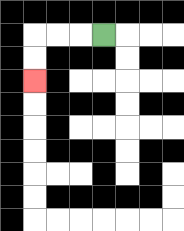{'start': '[4, 1]', 'end': '[1, 3]', 'path_directions': 'L,L,L,D,D', 'path_coordinates': '[[4, 1], [3, 1], [2, 1], [1, 1], [1, 2], [1, 3]]'}